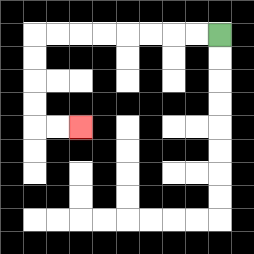{'start': '[9, 1]', 'end': '[3, 5]', 'path_directions': 'L,L,L,L,L,L,L,L,D,D,D,D,R,R', 'path_coordinates': '[[9, 1], [8, 1], [7, 1], [6, 1], [5, 1], [4, 1], [3, 1], [2, 1], [1, 1], [1, 2], [1, 3], [1, 4], [1, 5], [2, 5], [3, 5]]'}